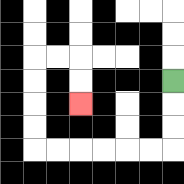{'start': '[7, 3]', 'end': '[3, 4]', 'path_directions': 'D,D,D,L,L,L,L,L,L,U,U,U,U,R,R,D,D', 'path_coordinates': '[[7, 3], [7, 4], [7, 5], [7, 6], [6, 6], [5, 6], [4, 6], [3, 6], [2, 6], [1, 6], [1, 5], [1, 4], [1, 3], [1, 2], [2, 2], [3, 2], [3, 3], [3, 4]]'}